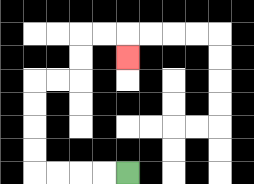{'start': '[5, 7]', 'end': '[5, 2]', 'path_directions': 'L,L,L,L,U,U,U,U,R,R,U,U,R,R,D', 'path_coordinates': '[[5, 7], [4, 7], [3, 7], [2, 7], [1, 7], [1, 6], [1, 5], [1, 4], [1, 3], [2, 3], [3, 3], [3, 2], [3, 1], [4, 1], [5, 1], [5, 2]]'}